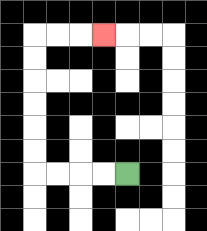{'start': '[5, 7]', 'end': '[4, 1]', 'path_directions': 'L,L,L,L,U,U,U,U,U,U,R,R,R', 'path_coordinates': '[[5, 7], [4, 7], [3, 7], [2, 7], [1, 7], [1, 6], [1, 5], [1, 4], [1, 3], [1, 2], [1, 1], [2, 1], [3, 1], [4, 1]]'}